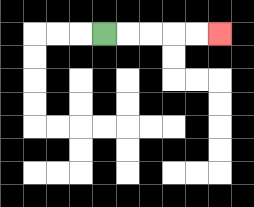{'start': '[4, 1]', 'end': '[9, 1]', 'path_directions': 'R,R,R,R,R', 'path_coordinates': '[[4, 1], [5, 1], [6, 1], [7, 1], [8, 1], [9, 1]]'}